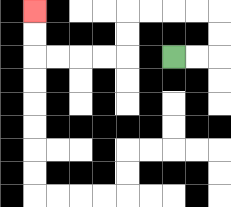{'start': '[7, 2]', 'end': '[1, 0]', 'path_directions': 'R,R,U,U,L,L,L,L,D,D,L,L,L,L,U,U', 'path_coordinates': '[[7, 2], [8, 2], [9, 2], [9, 1], [9, 0], [8, 0], [7, 0], [6, 0], [5, 0], [5, 1], [5, 2], [4, 2], [3, 2], [2, 2], [1, 2], [1, 1], [1, 0]]'}